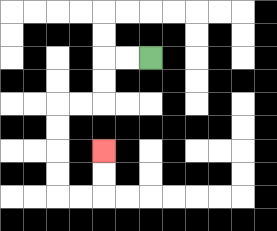{'start': '[6, 2]', 'end': '[4, 6]', 'path_directions': 'L,L,D,D,L,L,D,D,D,D,R,R,U,U', 'path_coordinates': '[[6, 2], [5, 2], [4, 2], [4, 3], [4, 4], [3, 4], [2, 4], [2, 5], [2, 6], [2, 7], [2, 8], [3, 8], [4, 8], [4, 7], [4, 6]]'}